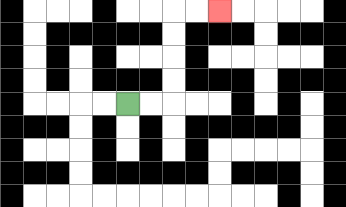{'start': '[5, 4]', 'end': '[9, 0]', 'path_directions': 'R,R,U,U,U,U,R,R', 'path_coordinates': '[[5, 4], [6, 4], [7, 4], [7, 3], [7, 2], [7, 1], [7, 0], [8, 0], [9, 0]]'}